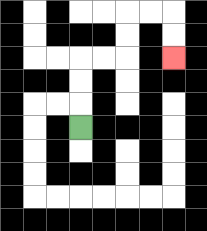{'start': '[3, 5]', 'end': '[7, 2]', 'path_directions': 'U,U,U,R,R,U,U,R,R,D,D', 'path_coordinates': '[[3, 5], [3, 4], [3, 3], [3, 2], [4, 2], [5, 2], [5, 1], [5, 0], [6, 0], [7, 0], [7, 1], [7, 2]]'}